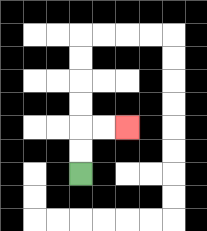{'start': '[3, 7]', 'end': '[5, 5]', 'path_directions': 'U,U,R,R', 'path_coordinates': '[[3, 7], [3, 6], [3, 5], [4, 5], [5, 5]]'}